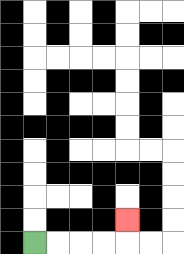{'start': '[1, 10]', 'end': '[5, 9]', 'path_directions': 'R,R,R,R,U', 'path_coordinates': '[[1, 10], [2, 10], [3, 10], [4, 10], [5, 10], [5, 9]]'}